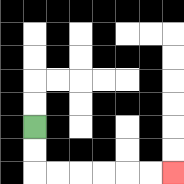{'start': '[1, 5]', 'end': '[7, 7]', 'path_directions': 'D,D,R,R,R,R,R,R', 'path_coordinates': '[[1, 5], [1, 6], [1, 7], [2, 7], [3, 7], [4, 7], [5, 7], [6, 7], [7, 7]]'}